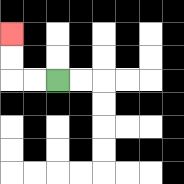{'start': '[2, 3]', 'end': '[0, 1]', 'path_directions': 'L,L,U,U', 'path_coordinates': '[[2, 3], [1, 3], [0, 3], [0, 2], [0, 1]]'}